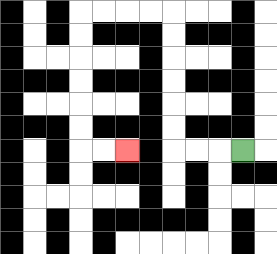{'start': '[10, 6]', 'end': '[5, 6]', 'path_directions': 'L,L,L,U,U,U,U,U,U,L,L,L,L,D,D,D,D,D,D,R,R', 'path_coordinates': '[[10, 6], [9, 6], [8, 6], [7, 6], [7, 5], [7, 4], [7, 3], [7, 2], [7, 1], [7, 0], [6, 0], [5, 0], [4, 0], [3, 0], [3, 1], [3, 2], [3, 3], [3, 4], [3, 5], [3, 6], [4, 6], [5, 6]]'}